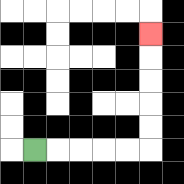{'start': '[1, 6]', 'end': '[6, 1]', 'path_directions': 'R,R,R,R,R,U,U,U,U,U', 'path_coordinates': '[[1, 6], [2, 6], [3, 6], [4, 6], [5, 6], [6, 6], [6, 5], [6, 4], [6, 3], [6, 2], [6, 1]]'}